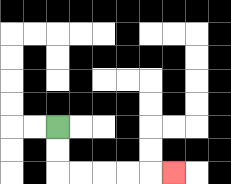{'start': '[2, 5]', 'end': '[7, 7]', 'path_directions': 'D,D,R,R,R,R,R', 'path_coordinates': '[[2, 5], [2, 6], [2, 7], [3, 7], [4, 7], [5, 7], [6, 7], [7, 7]]'}